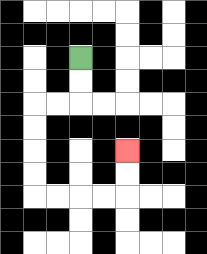{'start': '[3, 2]', 'end': '[5, 6]', 'path_directions': 'D,D,L,L,D,D,D,D,R,R,R,R,U,U', 'path_coordinates': '[[3, 2], [3, 3], [3, 4], [2, 4], [1, 4], [1, 5], [1, 6], [1, 7], [1, 8], [2, 8], [3, 8], [4, 8], [5, 8], [5, 7], [5, 6]]'}